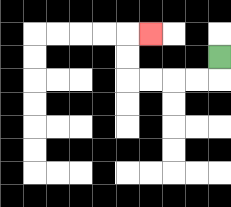{'start': '[9, 2]', 'end': '[6, 1]', 'path_directions': 'D,L,L,L,L,U,U,R', 'path_coordinates': '[[9, 2], [9, 3], [8, 3], [7, 3], [6, 3], [5, 3], [5, 2], [5, 1], [6, 1]]'}